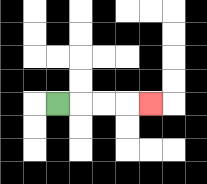{'start': '[2, 4]', 'end': '[6, 4]', 'path_directions': 'R,R,R,R', 'path_coordinates': '[[2, 4], [3, 4], [4, 4], [5, 4], [6, 4]]'}